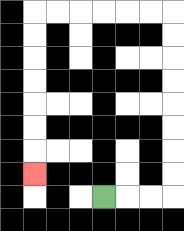{'start': '[4, 8]', 'end': '[1, 7]', 'path_directions': 'R,R,R,U,U,U,U,U,U,U,U,L,L,L,L,L,L,D,D,D,D,D,D,D', 'path_coordinates': '[[4, 8], [5, 8], [6, 8], [7, 8], [7, 7], [7, 6], [7, 5], [7, 4], [7, 3], [7, 2], [7, 1], [7, 0], [6, 0], [5, 0], [4, 0], [3, 0], [2, 0], [1, 0], [1, 1], [1, 2], [1, 3], [1, 4], [1, 5], [1, 6], [1, 7]]'}